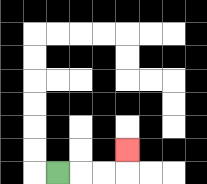{'start': '[2, 7]', 'end': '[5, 6]', 'path_directions': 'R,R,R,U', 'path_coordinates': '[[2, 7], [3, 7], [4, 7], [5, 7], [5, 6]]'}